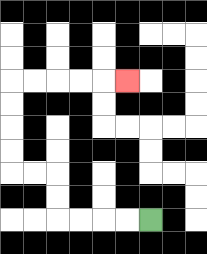{'start': '[6, 9]', 'end': '[5, 3]', 'path_directions': 'L,L,L,L,U,U,L,L,U,U,U,U,R,R,R,R,R', 'path_coordinates': '[[6, 9], [5, 9], [4, 9], [3, 9], [2, 9], [2, 8], [2, 7], [1, 7], [0, 7], [0, 6], [0, 5], [0, 4], [0, 3], [1, 3], [2, 3], [3, 3], [4, 3], [5, 3]]'}